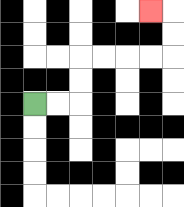{'start': '[1, 4]', 'end': '[6, 0]', 'path_directions': 'R,R,U,U,R,R,R,R,U,U,L', 'path_coordinates': '[[1, 4], [2, 4], [3, 4], [3, 3], [3, 2], [4, 2], [5, 2], [6, 2], [7, 2], [7, 1], [7, 0], [6, 0]]'}